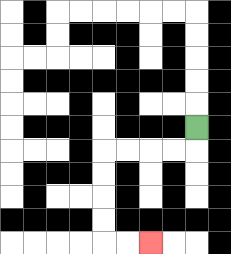{'start': '[8, 5]', 'end': '[6, 10]', 'path_directions': 'D,L,L,L,L,D,D,D,D,R,R', 'path_coordinates': '[[8, 5], [8, 6], [7, 6], [6, 6], [5, 6], [4, 6], [4, 7], [4, 8], [4, 9], [4, 10], [5, 10], [6, 10]]'}